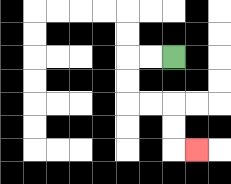{'start': '[7, 2]', 'end': '[8, 6]', 'path_directions': 'L,L,D,D,R,R,D,D,R', 'path_coordinates': '[[7, 2], [6, 2], [5, 2], [5, 3], [5, 4], [6, 4], [7, 4], [7, 5], [7, 6], [8, 6]]'}